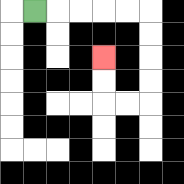{'start': '[1, 0]', 'end': '[4, 2]', 'path_directions': 'R,R,R,R,R,D,D,D,D,L,L,U,U', 'path_coordinates': '[[1, 0], [2, 0], [3, 0], [4, 0], [5, 0], [6, 0], [6, 1], [6, 2], [6, 3], [6, 4], [5, 4], [4, 4], [4, 3], [4, 2]]'}